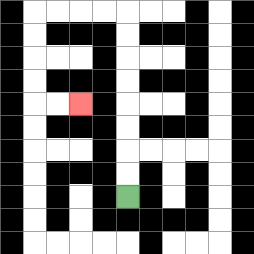{'start': '[5, 8]', 'end': '[3, 4]', 'path_directions': 'U,U,U,U,U,U,U,U,L,L,L,L,D,D,D,D,R,R', 'path_coordinates': '[[5, 8], [5, 7], [5, 6], [5, 5], [5, 4], [5, 3], [5, 2], [5, 1], [5, 0], [4, 0], [3, 0], [2, 0], [1, 0], [1, 1], [1, 2], [1, 3], [1, 4], [2, 4], [3, 4]]'}